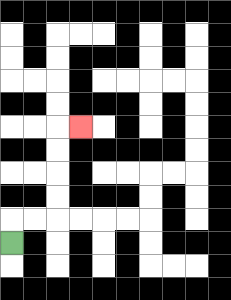{'start': '[0, 10]', 'end': '[3, 5]', 'path_directions': 'U,R,R,U,U,U,U,R', 'path_coordinates': '[[0, 10], [0, 9], [1, 9], [2, 9], [2, 8], [2, 7], [2, 6], [2, 5], [3, 5]]'}